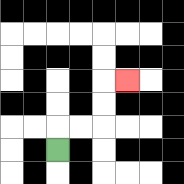{'start': '[2, 6]', 'end': '[5, 3]', 'path_directions': 'U,R,R,U,U,R', 'path_coordinates': '[[2, 6], [2, 5], [3, 5], [4, 5], [4, 4], [4, 3], [5, 3]]'}